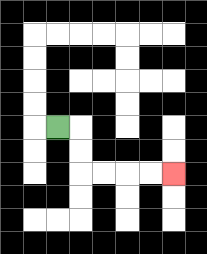{'start': '[2, 5]', 'end': '[7, 7]', 'path_directions': 'R,D,D,R,R,R,R', 'path_coordinates': '[[2, 5], [3, 5], [3, 6], [3, 7], [4, 7], [5, 7], [6, 7], [7, 7]]'}